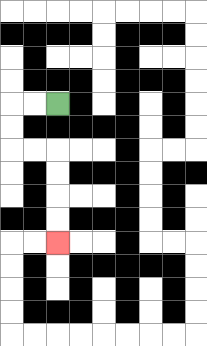{'start': '[2, 4]', 'end': '[2, 10]', 'path_directions': 'L,L,D,D,R,R,D,D,D,D', 'path_coordinates': '[[2, 4], [1, 4], [0, 4], [0, 5], [0, 6], [1, 6], [2, 6], [2, 7], [2, 8], [2, 9], [2, 10]]'}